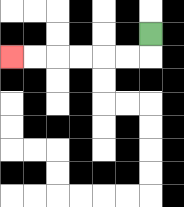{'start': '[6, 1]', 'end': '[0, 2]', 'path_directions': 'D,L,L,L,L,L,L', 'path_coordinates': '[[6, 1], [6, 2], [5, 2], [4, 2], [3, 2], [2, 2], [1, 2], [0, 2]]'}